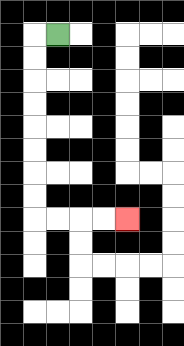{'start': '[2, 1]', 'end': '[5, 9]', 'path_directions': 'L,D,D,D,D,D,D,D,D,R,R,R,R', 'path_coordinates': '[[2, 1], [1, 1], [1, 2], [1, 3], [1, 4], [1, 5], [1, 6], [1, 7], [1, 8], [1, 9], [2, 9], [3, 9], [4, 9], [5, 9]]'}